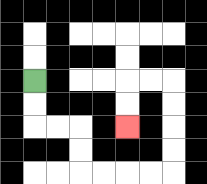{'start': '[1, 3]', 'end': '[5, 5]', 'path_directions': 'D,D,R,R,D,D,R,R,R,R,U,U,U,U,L,L,D,D', 'path_coordinates': '[[1, 3], [1, 4], [1, 5], [2, 5], [3, 5], [3, 6], [3, 7], [4, 7], [5, 7], [6, 7], [7, 7], [7, 6], [7, 5], [7, 4], [7, 3], [6, 3], [5, 3], [5, 4], [5, 5]]'}